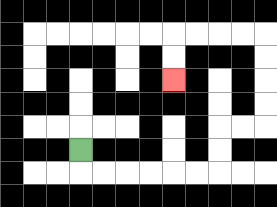{'start': '[3, 6]', 'end': '[7, 3]', 'path_directions': 'D,R,R,R,R,R,R,U,U,R,R,U,U,U,U,L,L,L,L,D,D', 'path_coordinates': '[[3, 6], [3, 7], [4, 7], [5, 7], [6, 7], [7, 7], [8, 7], [9, 7], [9, 6], [9, 5], [10, 5], [11, 5], [11, 4], [11, 3], [11, 2], [11, 1], [10, 1], [9, 1], [8, 1], [7, 1], [7, 2], [7, 3]]'}